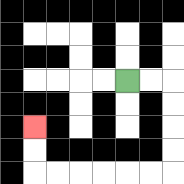{'start': '[5, 3]', 'end': '[1, 5]', 'path_directions': 'R,R,D,D,D,D,L,L,L,L,L,L,U,U', 'path_coordinates': '[[5, 3], [6, 3], [7, 3], [7, 4], [7, 5], [7, 6], [7, 7], [6, 7], [5, 7], [4, 7], [3, 7], [2, 7], [1, 7], [1, 6], [1, 5]]'}